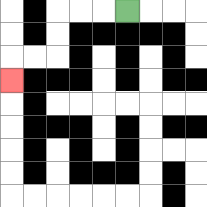{'start': '[5, 0]', 'end': '[0, 3]', 'path_directions': 'L,L,L,D,D,L,L,D', 'path_coordinates': '[[5, 0], [4, 0], [3, 0], [2, 0], [2, 1], [2, 2], [1, 2], [0, 2], [0, 3]]'}